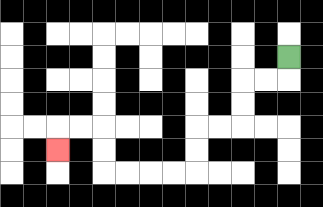{'start': '[12, 2]', 'end': '[2, 6]', 'path_directions': 'D,L,L,D,D,L,L,D,D,L,L,L,L,U,U,L,L,D', 'path_coordinates': '[[12, 2], [12, 3], [11, 3], [10, 3], [10, 4], [10, 5], [9, 5], [8, 5], [8, 6], [8, 7], [7, 7], [6, 7], [5, 7], [4, 7], [4, 6], [4, 5], [3, 5], [2, 5], [2, 6]]'}